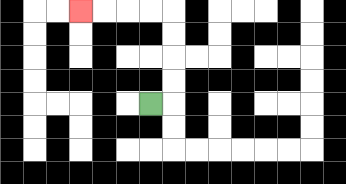{'start': '[6, 4]', 'end': '[3, 0]', 'path_directions': 'R,U,U,U,U,L,L,L,L', 'path_coordinates': '[[6, 4], [7, 4], [7, 3], [7, 2], [7, 1], [7, 0], [6, 0], [5, 0], [4, 0], [3, 0]]'}